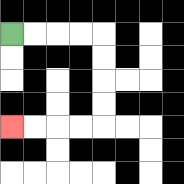{'start': '[0, 1]', 'end': '[0, 5]', 'path_directions': 'R,R,R,R,D,D,D,D,L,L,L,L', 'path_coordinates': '[[0, 1], [1, 1], [2, 1], [3, 1], [4, 1], [4, 2], [4, 3], [4, 4], [4, 5], [3, 5], [2, 5], [1, 5], [0, 5]]'}